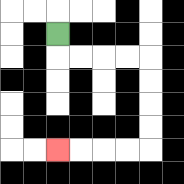{'start': '[2, 1]', 'end': '[2, 6]', 'path_directions': 'D,R,R,R,R,D,D,D,D,L,L,L,L', 'path_coordinates': '[[2, 1], [2, 2], [3, 2], [4, 2], [5, 2], [6, 2], [6, 3], [6, 4], [6, 5], [6, 6], [5, 6], [4, 6], [3, 6], [2, 6]]'}